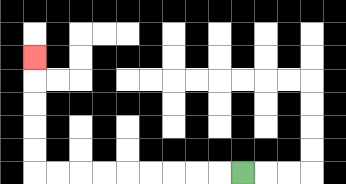{'start': '[10, 7]', 'end': '[1, 2]', 'path_directions': 'L,L,L,L,L,L,L,L,L,U,U,U,U,U', 'path_coordinates': '[[10, 7], [9, 7], [8, 7], [7, 7], [6, 7], [5, 7], [4, 7], [3, 7], [2, 7], [1, 7], [1, 6], [1, 5], [1, 4], [1, 3], [1, 2]]'}